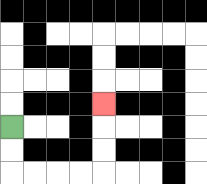{'start': '[0, 5]', 'end': '[4, 4]', 'path_directions': 'D,D,R,R,R,R,U,U,U', 'path_coordinates': '[[0, 5], [0, 6], [0, 7], [1, 7], [2, 7], [3, 7], [4, 7], [4, 6], [4, 5], [4, 4]]'}